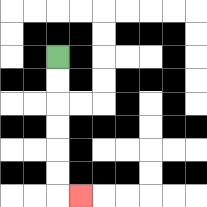{'start': '[2, 2]', 'end': '[3, 8]', 'path_directions': 'D,D,D,D,D,D,R', 'path_coordinates': '[[2, 2], [2, 3], [2, 4], [2, 5], [2, 6], [2, 7], [2, 8], [3, 8]]'}